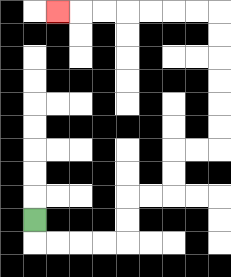{'start': '[1, 9]', 'end': '[2, 0]', 'path_directions': 'D,R,R,R,R,U,U,R,R,U,U,R,R,U,U,U,U,U,U,L,L,L,L,L,L,L', 'path_coordinates': '[[1, 9], [1, 10], [2, 10], [3, 10], [4, 10], [5, 10], [5, 9], [5, 8], [6, 8], [7, 8], [7, 7], [7, 6], [8, 6], [9, 6], [9, 5], [9, 4], [9, 3], [9, 2], [9, 1], [9, 0], [8, 0], [7, 0], [6, 0], [5, 0], [4, 0], [3, 0], [2, 0]]'}